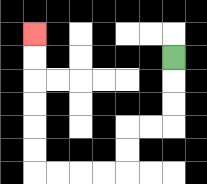{'start': '[7, 2]', 'end': '[1, 1]', 'path_directions': 'D,D,D,L,L,D,D,L,L,L,L,U,U,U,U,U,U', 'path_coordinates': '[[7, 2], [7, 3], [7, 4], [7, 5], [6, 5], [5, 5], [5, 6], [5, 7], [4, 7], [3, 7], [2, 7], [1, 7], [1, 6], [1, 5], [1, 4], [1, 3], [1, 2], [1, 1]]'}